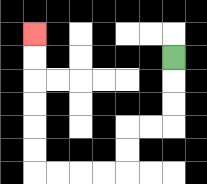{'start': '[7, 2]', 'end': '[1, 1]', 'path_directions': 'D,D,D,L,L,D,D,L,L,L,L,U,U,U,U,U,U', 'path_coordinates': '[[7, 2], [7, 3], [7, 4], [7, 5], [6, 5], [5, 5], [5, 6], [5, 7], [4, 7], [3, 7], [2, 7], [1, 7], [1, 6], [1, 5], [1, 4], [1, 3], [1, 2], [1, 1]]'}